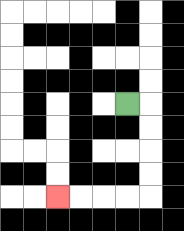{'start': '[5, 4]', 'end': '[2, 8]', 'path_directions': 'R,D,D,D,D,L,L,L,L', 'path_coordinates': '[[5, 4], [6, 4], [6, 5], [6, 6], [6, 7], [6, 8], [5, 8], [4, 8], [3, 8], [2, 8]]'}